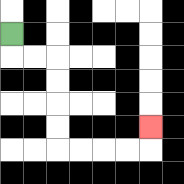{'start': '[0, 1]', 'end': '[6, 5]', 'path_directions': 'D,R,R,D,D,D,D,R,R,R,R,U', 'path_coordinates': '[[0, 1], [0, 2], [1, 2], [2, 2], [2, 3], [2, 4], [2, 5], [2, 6], [3, 6], [4, 6], [5, 6], [6, 6], [6, 5]]'}